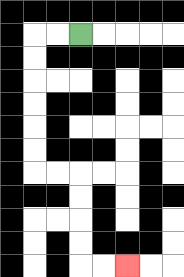{'start': '[3, 1]', 'end': '[5, 11]', 'path_directions': 'L,L,D,D,D,D,D,D,R,R,D,D,D,D,R,R', 'path_coordinates': '[[3, 1], [2, 1], [1, 1], [1, 2], [1, 3], [1, 4], [1, 5], [1, 6], [1, 7], [2, 7], [3, 7], [3, 8], [3, 9], [3, 10], [3, 11], [4, 11], [5, 11]]'}